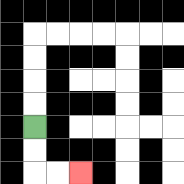{'start': '[1, 5]', 'end': '[3, 7]', 'path_directions': 'D,D,R,R', 'path_coordinates': '[[1, 5], [1, 6], [1, 7], [2, 7], [3, 7]]'}